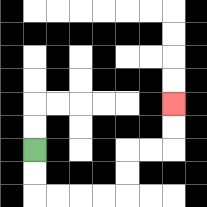{'start': '[1, 6]', 'end': '[7, 4]', 'path_directions': 'D,D,R,R,R,R,U,U,R,R,U,U', 'path_coordinates': '[[1, 6], [1, 7], [1, 8], [2, 8], [3, 8], [4, 8], [5, 8], [5, 7], [5, 6], [6, 6], [7, 6], [7, 5], [7, 4]]'}